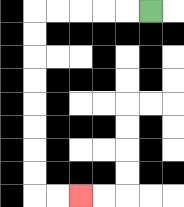{'start': '[6, 0]', 'end': '[3, 8]', 'path_directions': 'L,L,L,L,L,D,D,D,D,D,D,D,D,R,R', 'path_coordinates': '[[6, 0], [5, 0], [4, 0], [3, 0], [2, 0], [1, 0], [1, 1], [1, 2], [1, 3], [1, 4], [1, 5], [1, 6], [1, 7], [1, 8], [2, 8], [3, 8]]'}